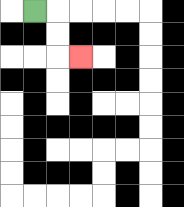{'start': '[1, 0]', 'end': '[3, 2]', 'path_directions': 'R,D,D,R', 'path_coordinates': '[[1, 0], [2, 0], [2, 1], [2, 2], [3, 2]]'}